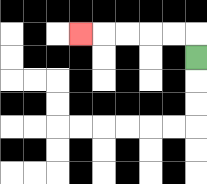{'start': '[8, 2]', 'end': '[3, 1]', 'path_directions': 'U,L,L,L,L,L', 'path_coordinates': '[[8, 2], [8, 1], [7, 1], [6, 1], [5, 1], [4, 1], [3, 1]]'}